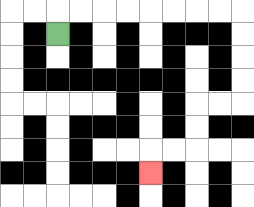{'start': '[2, 1]', 'end': '[6, 7]', 'path_directions': 'U,R,R,R,R,R,R,R,R,D,D,D,D,L,L,D,D,L,L,D', 'path_coordinates': '[[2, 1], [2, 0], [3, 0], [4, 0], [5, 0], [6, 0], [7, 0], [8, 0], [9, 0], [10, 0], [10, 1], [10, 2], [10, 3], [10, 4], [9, 4], [8, 4], [8, 5], [8, 6], [7, 6], [6, 6], [6, 7]]'}